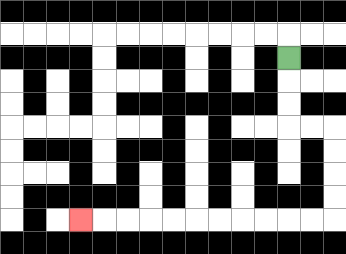{'start': '[12, 2]', 'end': '[3, 9]', 'path_directions': 'D,D,D,R,R,D,D,D,D,L,L,L,L,L,L,L,L,L,L,L', 'path_coordinates': '[[12, 2], [12, 3], [12, 4], [12, 5], [13, 5], [14, 5], [14, 6], [14, 7], [14, 8], [14, 9], [13, 9], [12, 9], [11, 9], [10, 9], [9, 9], [8, 9], [7, 9], [6, 9], [5, 9], [4, 9], [3, 9]]'}